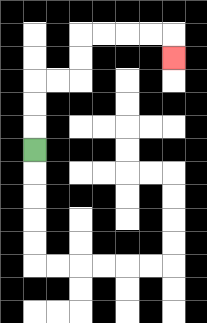{'start': '[1, 6]', 'end': '[7, 2]', 'path_directions': 'U,U,U,R,R,U,U,R,R,R,R,D', 'path_coordinates': '[[1, 6], [1, 5], [1, 4], [1, 3], [2, 3], [3, 3], [3, 2], [3, 1], [4, 1], [5, 1], [6, 1], [7, 1], [7, 2]]'}